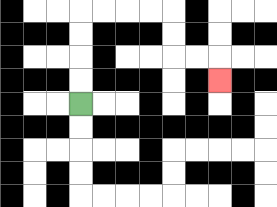{'start': '[3, 4]', 'end': '[9, 3]', 'path_directions': 'U,U,U,U,R,R,R,R,D,D,R,R,D', 'path_coordinates': '[[3, 4], [3, 3], [3, 2], [3, 1], [3, 0], [4, 0], [5, 0], [6, 0], [7, 0], [7, 1], [7, 2], [8, 2], [9, 2], [9, 3]]'}